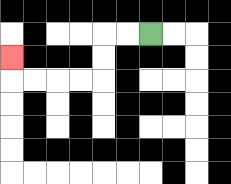{'start': '[6, 1]', 'end': '[0, 2]', 'path_directions': 'L,L,D,D,L,L,L,L,U', 'path_coordinates': '[[6, 1], [5, 1], [4, 1], [4, 2], [4, 3], [3, 3], [2, 3], [1, 3], [0, 3], [0, 2]]'}